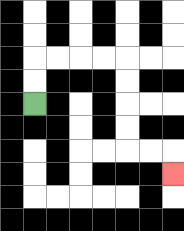{'start': '[1, 4]', 'end': '[7, 7]', 'path_directions': 'U,U,R,R,R,R,D,D,D,D,R,R,D', 'path_coordinates': '[[1, 4], [1, 3], [1, 2], [2, 2], [3, 2], [4, 2], [5, 2], [5, 3], [5, 4], [5, 5], [5, 6], [6, 6], [7, 6], [7, 7]]'}